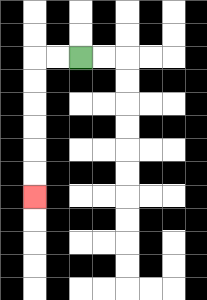{'start': '[3, 2]', 'end': '[1, 8]', 'path_directions': 'L,L,D,D,D,D,D,D', 'path_coordinates': '[[3, 2], [2, 2], [1, 2], [1, 3], [1, 4], [1, 5], [1, 6], [1, 7], [1, 8]]'}